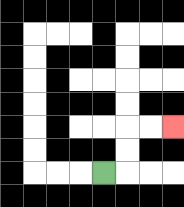{'start': '[4, 7]', 'end': '[7, 5]', 'path_directions': 'R,U,U,R,R', 'path_coordinates': '[[4, 7], [5, 7], [5, 6], [5, 5], [6, 5], [7, 5]]'}